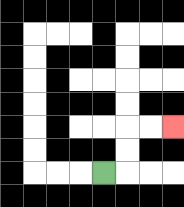{'start': '[4, 7]', 'end': '[7, 5]', 'path_directions': 'R,U,U,R,R', 'path_coordinates': '[[4, 7], [5, 7], [5, 6], [5, 5], [6, 5], [7, 5]]'}